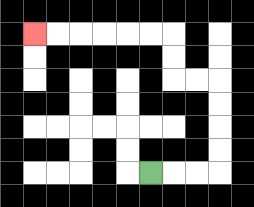{'start': '[6, 7]', 'end': '[1, 1]', 'path_directions': 'R,R,R,U,U,U,U,L,L,U,U,L,L,L,L,L,L', 'path_coordinates': '[[6, 7], [7, 7], [8, 7], [9, 7], [9, 6], [9, 5], [9, 4], [9, 3], [8, 3], [7, 3], [7, 2], [7, 1], [6, 1], [5, 1], [4, 1], [3, 1], [2, 1], [1, 1]]'}